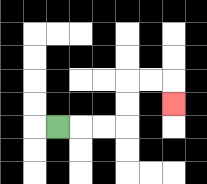{'start': '[2, 5]', 'end': '[7, 4]', 'path_directions': 'R,R,R,U,U,R,R,D', 'path_coordinates': '[[2, 5], [3, 5], [4, 5], [5, 5], [5, 4], [5, 3], [6, 3], [7, 3], [7, 4]]'}